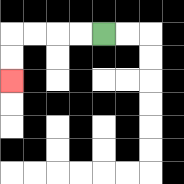{'start': '[4, 1]', 'end': '[0, 3]', 'path_directions': 'L,L,L,L,D,D', 'path_coordinates': '[[4, 1], [3, 1], [2, 1], [1, 1], [0, 1], [0, 2], [0, 3]]'}